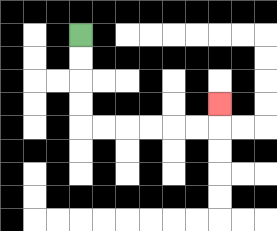{'start': '[3, 1]', 'end': '[9, 4]', 'path_directions': 'D,D,D,D,R,R,R,R,R,R,U', 'path_coordinates': '[[3, 1], [3, 2], [3, 3], [3, 4], [3, 5], [4, 5], [5, 5], [6, 5], [7, 5], [8, 5], [9, 5], [9, 4]]'}